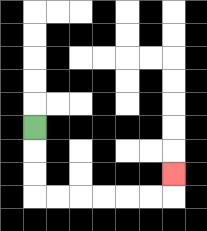{'start': '[1, 5]', 'end': '[7, 7]', 'path_directions': 'D,D,D,R,R,R,R,R,R,U', 'path_coordinates': '[[1, 5], [1, 6], [1, 7], [1, 8], [2, 8], [3, 8], [4, 8], [5, 8], [6, 8], [7, 8], [7, 7]]'}